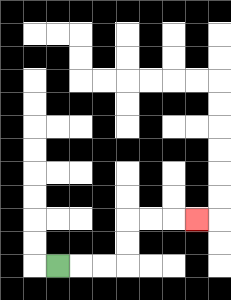{'start': '[2, 11]', 'end': '[8, 9]', 'path_directions': 'R,R,R,U,U,R,R,R', 'path_coordinates': '[[2, 11], [3, 11], [4, 11], [5, 11], [5, 10], [5, 9], [6, 9], [7, 9], [8, 9]]'}